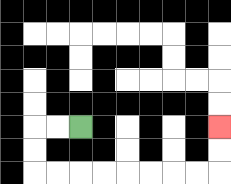{'start': '[3, 5]', 'end': '[9, 5]', 'path_directions': 'L,L,D,D,R,R,R,R,R,R,R,R,U,U', 'path_coordinates': '[[3, 5], [2, 5], [1, 5], [1, 6], [1, 7], [2, 7], [3, 7], [4, 7], [5, 7], [6, 7], [7, 7], [8, 7], [9, 7], [9, 6], [9, 5]]'}